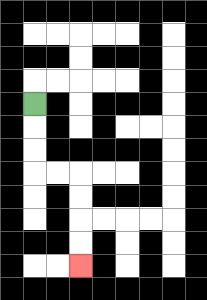{'start': '[1, 4]', 'end': '[3, 11]', 'path_directions': 'D,D,D,R,R,D,D,D,D', 'path_coordinates': '[[1, 4], [1, 5], [1, 6], [1, 7], [2, 7], [3, 7], [3, 8], [3, 9], [3, 10], [3, 11]]'}